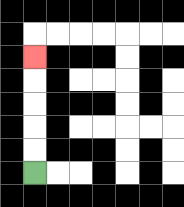{'start': '[1, 7]', 'end': '[1, 2]', 'path_directions': 'U,U,U,U,U', 'path_coordinates': '[[1, 7], [1, 6], [1, 5], [1, 4], [1, 3], [1, 2]]'}